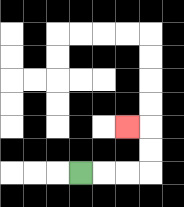{'start': '[3, 7]', 'end': '[5, 5]', 'path_directions': 'R,R,R,U,U,L', 'path_coordinates': '[[3, 7], [4, 7], [5, 7], [6, 7], [6, 6], [6, 5], [5, 5]]'}